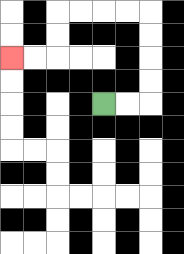{'start': '[4, 4]', 'end': '[0, 2]', 'path_directions': 'R,R,U,U,U,U,L,L,L,L,D,D,L,L', 'path_coordinates': '[[4, 4], [5, 4], [6, 4], [6, 3], [6, 2], [6, 1], [6, 0], [5, 0], [4, 0], [3, 0], [2, 0], [2, 1], [2, 2], [1, 2], [0, 2]]'}